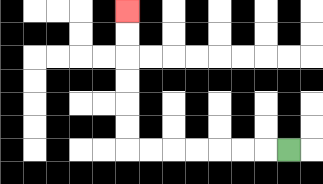{'start': '[12, 6]', 'end': '[5, 0]', 'path_directions': 'L,L,L,L,L,L,L,U,U,U,U,U,U', 'path_coordinates': '[[12, 6], [11, 6], [10, 6], [9, 6], [8, 6], [7, 6], [6, 6], [5, 6], [5, 5], [5, 4], [5, 3], [5, 2], [5, 1], [5, 0]]'}